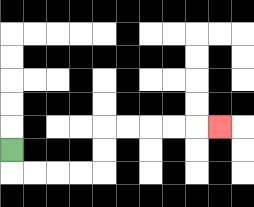{'start': '[0, 6]', 'end': '[9, 5]', 'path_directions': 'D,R,R,R,R,U,U,R,R,R,R,R', 'path_coordinates': '[[0, 6], [0, 7], [1, 7], [2, 7], [3, 7], [4, 7], [4, 6], [4, 5], [5, 5], [6, 5], [7, 5], [8, 5], [9, 5]]'}